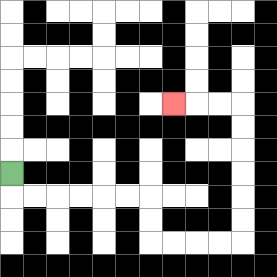{'start': '[0, 7]', 'end': '[7, 4]', 'path_directions': 'D,R,R,R,R,R,R,D,D,R,R,R,R,U,U,U,U,U,U,L,L,L', 'path_coordinates': '[[0, 7], [0, 8], [1, 8], [2, 8], [3, 8], [4, 8], [5, 8], [6, 8], [6, 9], [6, 10], [7, 10], [8, 10], [9, 10], [10, 10], [10, 9], [10, 8], [10, 7], [10, 6], [10, 5], [10, 4], [9, 4], [8, 4], [7, 4]]'}